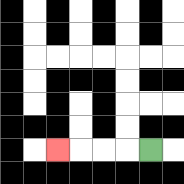{'start': '[6, 6]', 'end': '[2, 6]', 'path_directions': 'L,L,L,L', 'path_coordinates': '[[6, 6], [5, 6], [4, 6], [3, 6], [2, 6]]'}